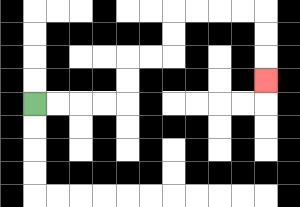{'start': '[1, 4]', 'end': '[11, 3]', 'path_directions': 'R,R,R,R,U,U,R,R,U,U,R,R,R,R,D,D,D', 'path_coordinates': '[[1, 4], [2, 4], [3, 4], [4, 4], [5, 4], [5, 3], [5, 2], [6, 2], [7, 2], [7, 1], [7, 0], [8, 0], [9, 0], [10, 0], [11, 0], [11, 1], [11, 2], [11, 3]]'}